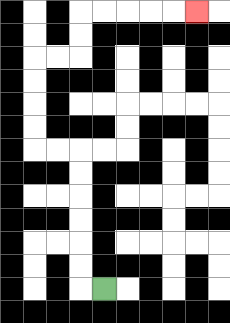{'start': '[4, 12]', 'end': '[8, 0]', 'path_directions': 'L,U,U,U,U,U,U,L,L,U,U,U,U,R,R,U,U,R,R,R,R,R', 'path_coordinates': '[[4, 12], [3, 12], [3, 11], [3, 10], [3, 9], [3, 8], [3, 7], [3, 6], [2, 6], [1, 6], [1, 5], [1, 4], [1, 3], [1, 2], [2, 2], [3, 2], [3, 1], [3, 0], [4, 0], [5, 0], [6, 0], [7, 0], [8, 0]]'}